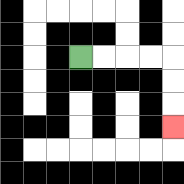{'start': '[3, 2]', 'end': '[7, 5]', 'path_directions': 'R,R,R,R,D,D,D', 'path_coordinates': '[[3, 2], [4, 2], [5, 2], [6, 2], [7, 2], [7, 3], [7, 4], [7, 5]]'}